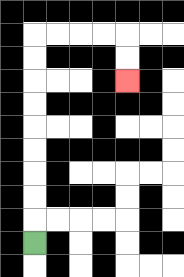{'start': '[1, 10]', 'end': '[5, 3]', 'path_directions': 'U,U,U,U,U,U,U,U,U,R,R,R,R,D,D', 'path_coordinates': '[[1, 10], [1, 9], [1, 8], [1, 7], [1, 6], [1, 5], [1, 4], [1, 3], [1, 2], [1, 1], [2, 1], [3, 1], [4, 1], [5, 1], [5, 2], [5, 3]]'}